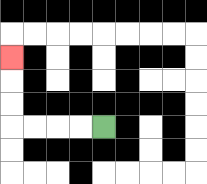{'start': '[4, 5]', 'end': '[0, 2]', 'path_directions': 'L,L,L,L,U,U,U', 'path_coordinates': '[[4, 5], [3, 5], [2, 5], [1, 5], [0, 5], [0, 4], [0, 3], [0, 2]]'}